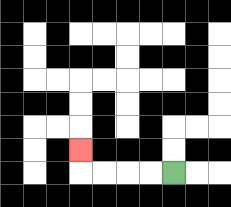{'start': '[7, 7]', 'end': '[3, 6]', 'path_directions': 'L,L,L,L,U', 'path_coordinates': '[[7, 7], [6, 7], [5, 7], [4, 7], [3, 7], [3, 6]]'}